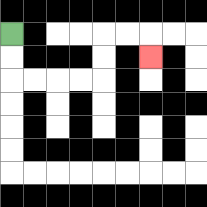{'start': '[0, 1]', 'end': '[6, 2]', 'path_directions': 'D,D,R,R,R,R,U,U,R,R,D', 'path_coordinates': '[[0, 1], [0, 2], [0, 3], [1, 3], [2, 3], [3, 3], [4, 3], [4, 2], [4, 1], [5, 1], [6, 1], [6, 2]]'}